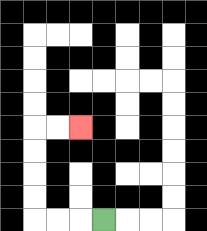{'start': '[4, 9]', 'end': '[3, 5]', 'path_directions': 'L,L,L,U,U,U,U,R,R', 'path_coordinates': '[[4, 9], [3, 9], [2, 9], [1, 9], [1, 8], [1, 7], [1, 6], [1, 5], [2, 5], [3, 5]]'}